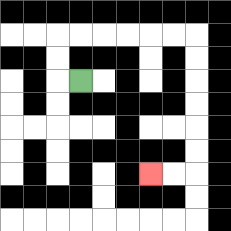{'start': '[3, 3]', 'end': '[6, 7]', 'path_directions': 'L,U,U,R,R,R,R,R,R,D,D,D,D,D,D,L,L', 'path_coordinates': '[[3, 3], [2, 3], [2, 2], [2, 1], [3, 1], [4, 1], [5, 1], [6, 1], [7, 1], [8, 1], [8, 2], [8, 3], [8, 4], [8, 5], [8, 6], [8, 7], [7, 7], [6, 7]]'}